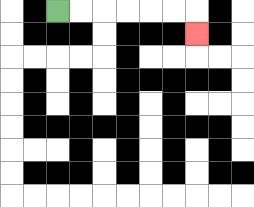{'start': '[2, 0]', 'end': '[8, 1]', 'path_directions': 'R,R,R,R,R,R,D', 'path_coordinates': '[[2, 0], [3, 0], [4, 0], [5, 0], [6, 0], [7, 0], [8, 0], [8, 1]]'}